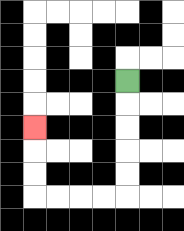{'start': '[5, 3]', 'end': '[1, 5]', 'path_directions': 'D,D,D,D,D,L,L,L,L,U,U,U', 'path_coordinates': '[[5, 3], [5, 4], [5, 5], [5, 6], [5, 7], [5, 8], [4, 8], [3, 8], [2, 8], [1, 8], [1, 7], [1, 6], [1, 5]]'}